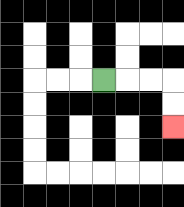{'start': '[4, 3]', 'end': '[7, 5]', 'path_directions': 'R,R,R,D,D', 'path_coordinates': '[[4, 3], [5, 3], [6, 3], [7, 3], [7, 4], [7, 5]]'}